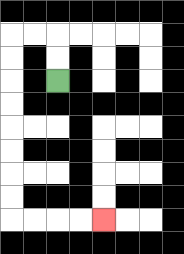{'start': '[2, 3]', 'end': '[4, 9]', 'path_directions': 'U,U,L,L,D,D,D,D,D,D,D,D,R,R,R,R', 'path_coordinates': '[[2, 3], [2, 2], [2, 1], [1, 1], [0, 1], [0, 2], [0, 3], [0, 4], [0, 5], [0, 6], [0, 7], [0, 8], [0, 9], [1, 9], [2, 9], [3, 9], [4, 9]]'}